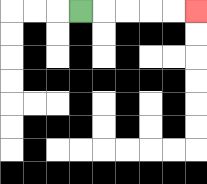{'start': '[3, 0]', 'end': '[8, 0]', 'path_directions': 'R,R,R,R,R', 'path_coordinates': '[[3, 0], [4, 0], [5, 0], [6, 0], [7, 0], [8, 0]]'}